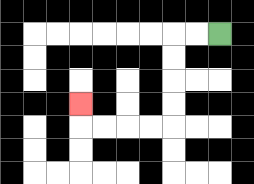{'start': '[9, 1]', 'end': '[3, 4]', 'path_directions': 'L,L,D,D,D,D,L,L,L,L,U', 'path_coordinates': '[[9, 1], [8, 1], [7, 1], [7, 2], [7, 3], [7, 4], [7, 5], [6, 5], [5, 5], [4, 5], [3, 5], [3, 4]]'}